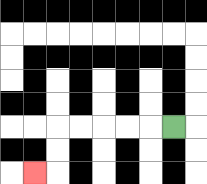{'start': '[7, 5]', 'end': '[1, 7]', 'path_directions': 'L,L,L,L,L,D,D,L', 'path_coordinates': '[[7, 5], [6, 5], [5, 5], [4, 5], [3, 5], [2, 5], [2, 6], [2, 7], [1, 7]]'}